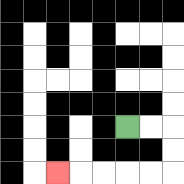{'start': '[5, 5]', 'end': '[2, 7]', 'path_directions': 'R,R,D,D,L,L,L,L,L', 'path_coordinates': '[[5, 5], [6, 5], [7, 5], [7, 6], [7, 7], [6, 7], [5, 7], [4, 7], [3, 7], [2, 7]]'}